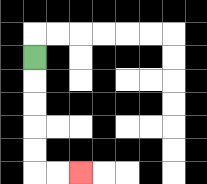{'start': '[1, 2]', 'end': '[3, 7]', 'path_directions': 'D,D,D,D,D,R,R', 'path_coordinates': '[[1, 2], [1, 3], [1, 4], [1, 5], [1, 6], [1, 7], [2, 7], [3, 7]]'}